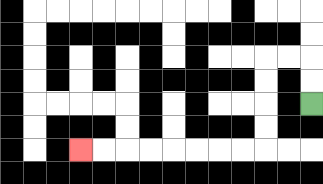{'start': '[13, 4]', 'end': '[3, 6]', 'path_directions': 'U,U,L,L,D,D,D,D,L,L,L,L,L,L,L,L', 'path_coordinates': '[[13, 4], [13, 3], [13, 2], [12, 2], [11, 2], [11, 3], [11, 4], [11, 5], [11, 6], [10, 6], [9, 6], [8, 6], [7, 6], [6, 6], [5, 6], [4, 6], [3, 6]]'}